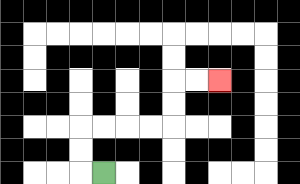{'start': '[4, 7]', 'end': '[9, 3]', 'path_directions': 'L,U,U,R,R,R,R,U,U,R,R', 'path_coordinates': '[[4, 7], [3, 7], [3, 6], [3, 5], [4, 5], [5, 5], [6, 5], [7, 5], [7, 4], [7, 3], [8, 3], [9, 3]]'}